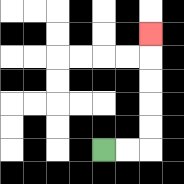{'start': '[4, 6]', 'end': '[6, 1]', 'path_directions': 'R,R,U,U,U,U,U', 'path_coordinates': '[[4, 6], [5, 6], [6, 6], [6, 5], [6, 4], [6, 3], [6, 2], [6, 1]]'}